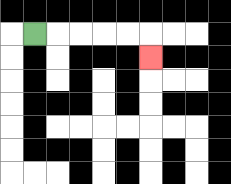{'start': '[1, 1]', 'end': '[6, 2]', 'path_directions': 'R,R,R,R,R,D', 'path_coordinates': '[[1, 1], [2, 1], [3, 1], [4, 1], [5, 1], [6, 1], [6, 2]]'}